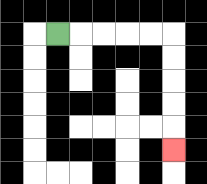{'start': '[2, 1]', 'end': '[7, 6]', 'path_directions': 'R,R,R,R,R,D,D,D,D,D', 'path_coordinates': '[[2, 1], [3, 1], [4, 1], [5, 1], [6, 1], [7, 1], [7, 2], [7, 3], [7, 4], [7, 5], [7, 6]]'}